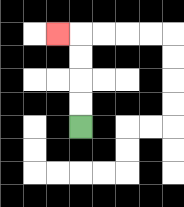{'start': '[3, 5]', 'end': '[2, 1]', 'path_directions': 'U,U,U,U,L', 'path_coordinates': '[[3, 5], [3, 4], [3, 3], [3, 2], [3, 1], [2, 1]]'}